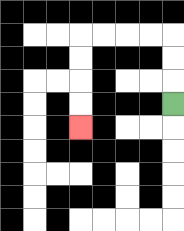{'start': '[7, 4]', 'end': '[3, 5]', 'path_directions': 'U,U,U,L,L,L,L,D,D,D,D', 'path_coordinates': '[[7, 4], [7, 3], [7, 2], [7, 1], [6, 1], [5, 1], [4, 1], [3, 1], [3, 2], [3, 3], [3, 4], [3, 5]]'}